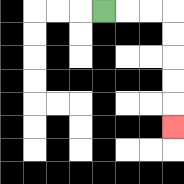{'start': '[4, 0]', 'end': '[7, 5]', 'path_directions': 'R,R,R,D,D,D,D,D', 'path_coordinates': '[[4, 0], [5, 0], [6, 0], [7, 0], [7, 1], [7, 2], [7, 3], [7, 4], [7, 5]]'}